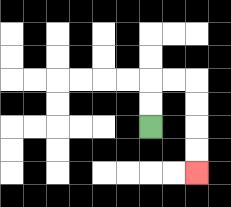{'start': '[6, 5]', 'end': '[8, 7]', 'path_directions': 'U,U,R,R,D,D,D,D', 'path_coordinates': '[[6, 5], [6, 4], [6, 3], [7, 3], [8, 3], [8, 4], [8, 5], [8, 6], [8, 7]]'}